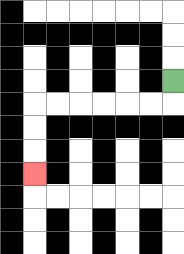{'start': '[7, 3]', 'end': '[1, 7]', 'path_directions': 'D,L,L,L,L,L,L,D,D,D', 'path_coordinates': '[[7, 3], [7, 4], [6, 4], [5, 4], [4, 4], [3, 4], [2, 4], [1, 4], [1, 5], [1, 6], [1, 7]]'}